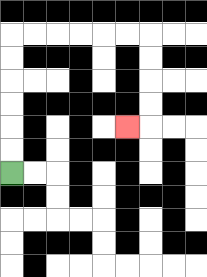{'start': '[0, 7]', 'end': '[5, 5]', 'path_directions': 'U,U,U,U,U,U,R,R,R,R,R,R,D,D,D,D,L', 'path_coordinates': '[[0, 7], [0, 6], [0, 5], [0, 4], [0, 3], [0, 2], [0, 1], [1, 1], [2, 1], [3, 1], [4, 1], [5, 1], [6, 1], [6, 2], [6, 3], [6, 4], [6, 5], [5, 5]]'}